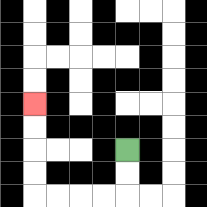{'start': '[5, 6]', 'end': '[1, 4]', 'path_directions': 'D,D,L,L,L,L,U,U,U,U', 'path_coordinates': '[[5, 6], [5, 7], [5, 8], [4, 8], [3, 8], [2, 8], [1, 8], [1, 7], [1, 6], [1, 5], [1, 4]]'}